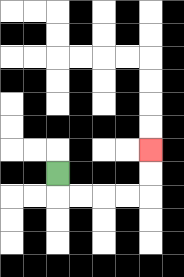{'start': '[2, 7]', 'end': '[6, 6]', 'path_directions': 'D,R,R,R,R,U,U', 'path_coordinates': '[[2, 7], [2, 8], [3, 8], [4, 8], [5, 8], [6, 8], [6, 7], [6, 6]]'}